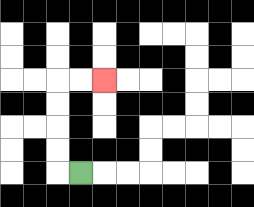{'start': '[3, 7]', 'end': '[4, 3]', 'path_directions': 'L,U,U,U,U,R,R', 'path_coordinates': '[[3, 7], [2, 7], [2, 6], [2, 5], [2, 4], [2, 3], [3, 3], [4, 3]]'}